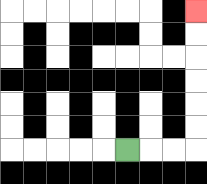{'start': '[5, 6]', 'end': '[8, 0]', 'path_directions': 'R,R,R,U,U,U,U,U,U', 'path_coordinates': '[[5, 6], [6, 6], [7, 6], [8, 6], [8, 5], [8, 4], [8, 3], [8, 2], [8, 1], [8, 0]]'}